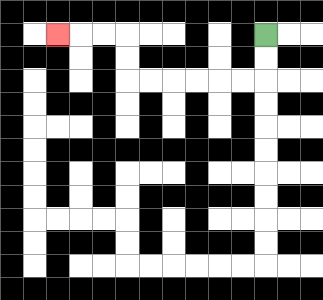{'start': '[11, 1]', 'end': '[2, 1]', 'path_directions': 'D,D,L,L,L,L,L,L,U,U,L,L,L', 'path_coordinates': '[[11, 1], [11, 2], [11, 3], [10, 3], [9, 3], [8, 3], [7, 3], [6, 3], [5, 3], [5, 2], [5, 1], [4, 1], [3, 1], [2, 1]]'}